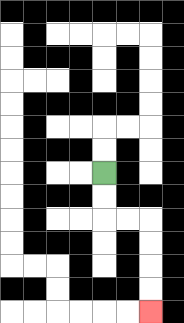{'start': '[4, 7]', 'end': '[6, 13]', 'path_directions': 'D,D,R,R,D,D,D,D', 'path_coordinates': '[[4, 7], [4, 8], [4, 9], [5, 9], [6, 9], [6, 10], [6, 11], [6, 12], [6, 13]]'}